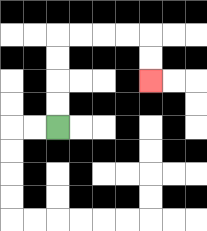{'start': '[2, 5]', 'end': '[6, 3]', 'path_directions': 'U,U,U,U,R,R,R,R,D,D', 'path_coordinates': '[[2, 5], [2, 4], [2, 3], [2, 2], [2, 1], [3, 1], [4, 1], [5, 1], [6, 1], [6, 2], [6, 3]]'}